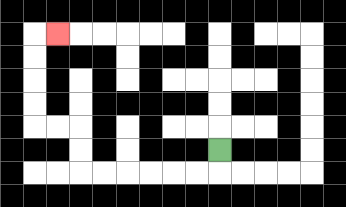{'start': '[9, 6]', 'end': '[2, 1]', 'path_directions': 'D,L,L,L,L,L,L,U,U,L,L,U,U,U,U,R', 'path_coordinates': '[[9, 6], [9, 7], [8, 7], [7, 7], [6, 7], [5, 7], [4, 7], [3, 7], [3, 6], [3, 5], [2, 5], [1, 5], [1, 4], [1, 3], [1, 2], [1, 1], [2, 1]]'}